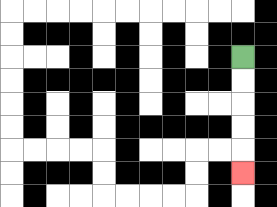{'start': '[10, 2]', 'end': '[10, 7]', 'path_directions': 'D,D,D,D,D', 'path_coordinates': '[[10, 2], [10, 3], [10, 4], [10, 5], [10, 6], [10, 7]]'}